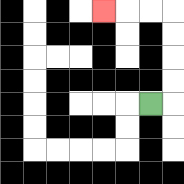{'start': '[6, 4]', 'end': '[4, 0]', 'path_directions': 'R,U,U,U,U,L,L,L', 'path_coordinates': '[[6, 4], [7, 4], [7, 3], [7, 2], [7, 1], [7, 0], [6, 0], [5, 0], [4, 0]]'}